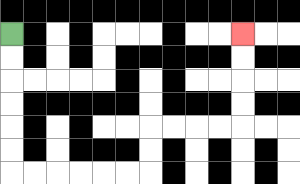{'start': '[0, 1]', 'end': '[10, 1]', 'path_directions': 'D,D,D,D,D,D,R,R,R,R,R,R,U,U,R,R,R,R,U,U,U,U', 'path_coordinates': '[[0, 1], [0, 2], [0, 3], [0, 4], [0, 5], [0, 6], [0, 7], [1, 7], [2, 7], [3, 7], [4, 7], [5, 7], [6, 7], [6, 6], [6, 5], [7, 5], [8, 5], [9, 5], [10, 5], [10, 4], [10, 3], [10, 2], [10, 1]]'}